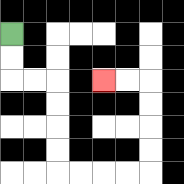{'start': '[0, 1]', 'end': '[4, 3]', 'path_directions': 'D,D,R,R,D,D,D,D,R,R,R,R,U,U,U,U,L,L', 'path_coordinates': '[[0, 1], [0, 2], [0, 3], [1, 3], [2, 3], [2, 4], [2, 5], [2, 6], [2, 7], [3, 7], [4, 7], [5, 7], [6, 7], [6, 6], [6, 5], [6, 4], [6, 3], [5, 3], [4, 3]]'}